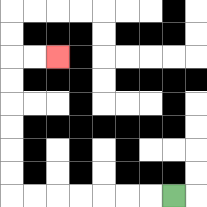{'start': '[7, 8]', 'end': '[2, 2]', 'path_directions': 'L,L,L,L,L,L,L,U,U,U,U,U,U,R,R', 'path_coordinates': '[[7, 8], [6, 8], [5, 8], [4, 8], [3, 8], [2, 8], [1, 8], [0, 8], [0, 7], [0, 6], [0, 5], [0, 4], [0, 3], [0, 2], [1, 2], [2, 2]]'}